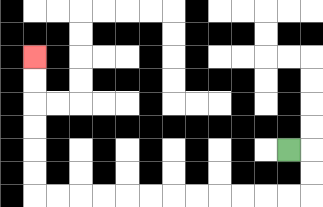{'start': '[12, 6]', 'end': '[1, 2]', 'path_directions': 'R,D,D,L,L,L,L,L,L,L,L,L,L,L,L,U,U,U,U,U,U', 'path_coordinates': '[[12, 6], [13, 6], [13, 7], [13, 8], [12, 8], [11, 8], [10, 8], [9, 8], [8, 8], [7, 8], [6, 8], [5, 8], [4, 8], [3, 8], [2, 8], [1, 8], [1, 7], [1, 6], [1, 5], [1, 4], [1, 3], [1, 2]]'}